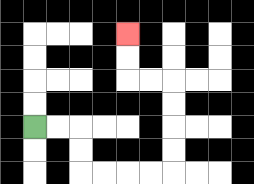{'start': '[1, 5]', 'end': '[5, 1]', 'path_directions': 'R,R,D,D,R,R,R,R,U,U,U,U,L,L,U,U', 'path_coordinates': '[[1, 5], [2, 5], [3, 5], [3, 6], [3, 7], [4, 7], [5, 7], [6, 7], [7, 7], [7, 6], [7, 5], [7, 4], [7, 3], [6, 3], [5, 3], [5, 2], [5, 1]]'}